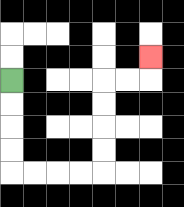{'start': '[0, 3]', 'end': '[6, 2]', 'path_directions': 'D,D,D,D,R,R,R,R,U,U,U,U,R,R,U', 'path_coordinates': '[[0, 3], [0, 4], [0, 5], [0, 6], [0, 7], [1, 7], [2, 7], [3, 7], [4, 7], [4, 6], [4, 5], [4, 4], [4, 3], [5, 3], [6, 3], [6, 2]]'}